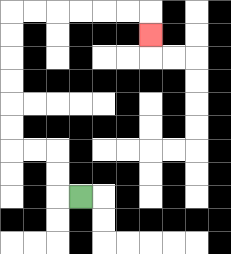{'start': '[3, 8]', 'end': '[6, 1]', 'path_directions': 'L,U,U,L,L,U,U,U,U,U,U,R,R,R,R,R,R,D', 'path_coordinates': '[[3, 8], [2, 8], [2, 7], [2, 6], [1, 6], [0, 6], [0, 5], [0, 4], [0, 3], [0, 2], [0, 1], [0, 0], [1, 0], [2, 0], [3, 0], [4, 0], [5, 0], [6, 0], [6, 1]]'}